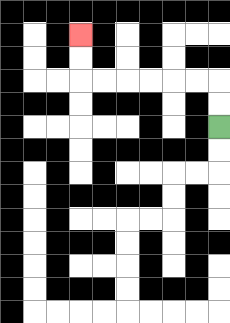{'start': '[9, 5]', 'end': '[3, 1]', 'path_directions': 'U,U,L,L,L,L,L,L,U,U', 'path_coordinates': '[[9, 5], [9, 4], [9, 3], [8, 3], [7, 3], [6, 3], [5, 3], [4, 3], [3, 3], [3, 2], [3, 1]]'}